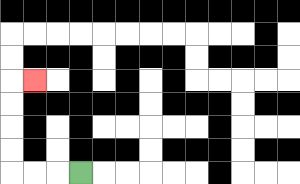{'start': '[3, 7]', 'end': '[1, 3]', 'path_directions': 'L,L,L,U,U,U,U,R', 'path_coordinates': '[[3, 7], [2, 7], [1, 7], [0, 7], [0, 6], [0, 5], [0, 4], [0, 3], [1, 3]]'}